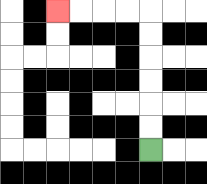{'start': '[6, 6]', 'end': '[2, 0]', 'path_directions': 'U,U,U,U,U,U,L,L,L,L', 'path_coordinates': '[[6, 6], [6, 5], [6, 4], [6, 3], [6, 2], [6, 1], [6, 0], [5, 0], [4, 0], [3, 0], [2, 0]]'}